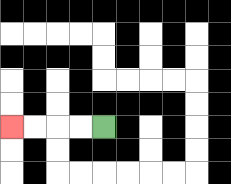{'start': '[4, 5]', 'end': '[0, 5]', 'path_directions': 'L,L,L,L', 'path_coordinates': '[[4, 5], [3, 5], [2, 5], [1, 5], [0, 5]]'}